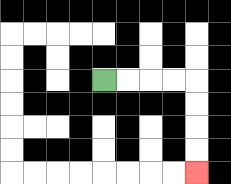{'start': '[4, 3]', 'end': '[8, 7]', 'path_directions': 'R,R,R,R,D,D,D,D', 'path_coordinates': '[[4, 3], [5, 3], [6, 3], [7, 3], [8, 3], [8, 4], [8, 5], [8, 6], [8, 7]]'}